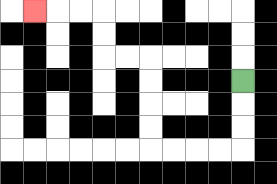{'start': '[10, 3]', 'end': '[1, 0]', 'path_directions': 'D,D,D,L,L,L,L,U,U,U,U,L,L,U,U,L,L,L', 'path_coordinates': '[[10, 3], [10, 4], [10, 5], [10, 6], [9, 6], [8, 6], [7, 6], [6, 6], [6, 5], [6, 4], [6, 3], [6, 2], [5, 2], [4, 2], [4, 1], [4, 0], [3, 0], [2, 0], [1, 0]]'}